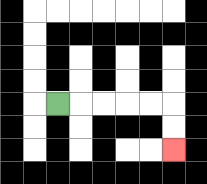{'start': '[2, 4]', 'end': '[7, 6]', 'path_directions': 'R,R,R,R,R,D,D', 'path_coordinates': '[[2, 4], [3, 4], [4, 4], [5, 4], [6, 4], [7, 4], [7, 5], [7, 6]]'}